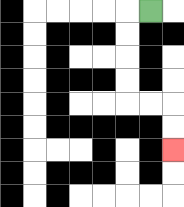{'start': '[6, 0]', 'end': '[7, 6]', 'path_directions': 'L,D,D,D,D,R,R,D,D', 'path_coordinates': '[[6, 0], [5, 0], [5, 1], [5, 2], [5, 3], [5, 4], [6, 4], [7, 4], [7, 5], [7, 6]]'}